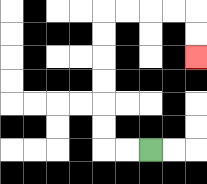{'start': '[6, 6]', 'end': '[8, 2]', 'path_directions': 'L,L,U,U,U,U,U,U,R,R,R,R,D,D', 'path_coordinates': '[[6, 6], [5, 6], [4, 6], [4, 5], [4, 4], [4, 3], [4, 2], [4, 1], [4, 0], [5, 0], [6, 0], [7, 0], [8, 0], [8, 1], [8, 2]]'}